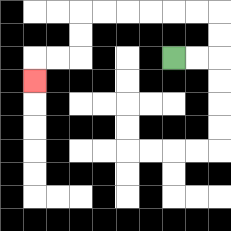{'start': '[7, 2]', 'end': '[1, 3]', 'path_directions': 'R,R,U,U,L,L,L,L,L,L,D,D,L,L,D', 'path_coordinates': '[[7, 2], [8, 2], [9, 2], [9, 1], [9, 0], [8, 0], [7, 0], [6, 0], [5, 0], [4, 0], [3, 0], [3, 1], [3, 2], [2, 2], [1, 2], [1, 3]]'}